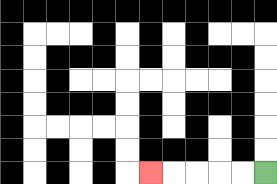{'start': '[11, 7]', 'end': '[6, 7]', 'path_directions': 'L,L,L,L,L', 'path_coordinates': '[[11, 7], [10, 7], [9, 7], [8, 7], [7, 7], [6, 7]]'}